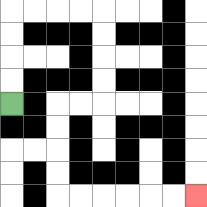{'start': '[0, 4]', 'end': '[8, 8]', 'path_directions': 'U,U,U,U,R,R,R,R,D,D,D,D,L,L,D,D,D,D,R,R,R,R,R,R', 'path_coordinates': '[[0, 4], [0, 3], [0, 2], [0, 1], [0, 0], [1, 0], [2, 0], [3, 0], [4, 0], [4, 1], [4, 2], [4, 3], [4, 4], [3, 4], [2, 4], [2, 5], [2, 6], [2, 7], [2, 8], [3, 8], [4, 8], [5, 8], [6, 8], [7, 8], [8, 8]]'}